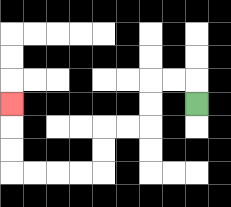{'start': '[8, 4]', 'end': '[0, 4]', 'path_directions': 'U,L,L,D,D,L,L,D,D,L,L,L,L,U,U,U', 'path_coordinates': '[[8, 4], [8, 3], [7, 3], [6, 3], [6, 4], [6, 5], [5, 5], [4, 5], [4, 6], [4, 7], [3, 7], [2, 7], [1, 7], [0, 7], [0, 6], [0, 5], [0, 4]]'}